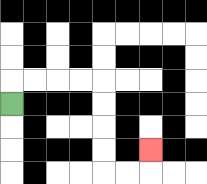{'start': '[0, 4]', 'end': '[6, 6]', 'path_directions': 'U,R,R,R,R,D,D,D,D,R,R,U', 'path_coordinates': '[[0, 4], [0, 3], [1, 3], [2, 3], [3, 3], [4, 3], [4, 4], [4, 5], [4, 6], [4, 7], [5, 7], [6, 7], [6, 6]]'}